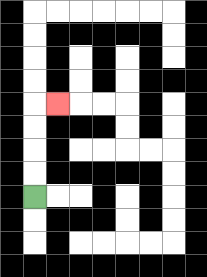{'start': '[1, 8]', 'end': '[2, 4]', 'path_directions': 'U,U,U,U,R', 'path_coordinates': '[[1, 8], [1, 7], [1, 6], [1, 5], [1, 4], [2, 4]]'}